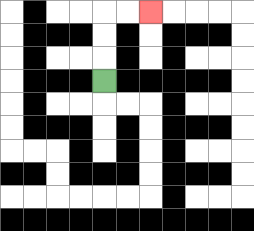{'start': '[4, 3]', 'end': '[6, 0]', 'path_directions': 'U,U,U,R,R', 'path_coordinates': '[[4, 3], [4, 2], [4, 1], [4, 0], [5, 0], [6, 0]]'}